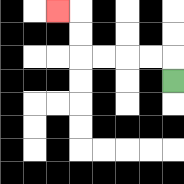{'start': '[7, 3]', 'end': '[2, 0]', 'path_directions': 'U,L,L,L,L,U,U,L', 'path_coordinates': '[[7, 3], [7, 2], [6, 2], [5, 2], [4, 2], [3, 2], [3, 1], [3, 0], [2, 0]]'}